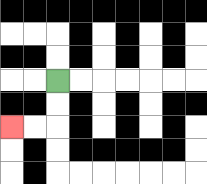{'start': '[2, 3]', 'end': '[0, 5]', 'path_directions': 'D,D,L,L', 'path_coordinates': '[[2, 3], [2, 4], [2, 5], [1, 5], [0, 5]]'}